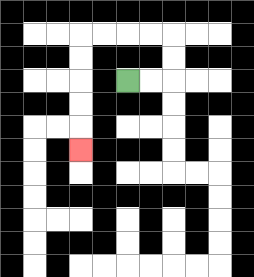{'start': '[5, 3]', 'end': '[3, 6]', 'path_directions': 'R,R,U,U,L,L,L,L,D,D,D,D,D', 'path_coordinates': '[[5, 3], [6, 3], [7, 3], [7, 2], [7, 1], [6, 1], [5, 1], [4, 1], [3, 1], [3, 2], [3, 3], [3, 4], [3, 5], [3, 6]]'}